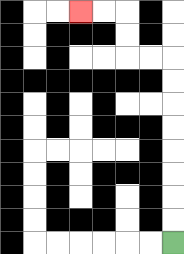{'start': '[7, 10]', 'end': '[3, 0]', 'path_directions': 'U,U,U,U,U,U,U,U,L,L,U,U,L,L', 'path_coordinates': '[[7, 10], [7, 9], [7, 8], [7, 7], [7, 6], [7, 5], [7, 4], [7, 3], [7, 2], [6, 2], [5, 2], [5, 1], [5, 0], [4, 0], [3, 0]]'}